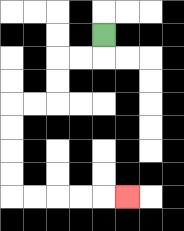{'start': '[4, 1]', 'end': '[5, 8]', 'path_directions': 'D,L,L,D,D,L,L,D,D,D,D,R,R,R,R,R', 'path_coordinates': '[[4, 1], [4, 2], [3, 2], [2, 2], [2, 3], [2, 4], [1, 4], [0, 4], [0, 5], [0, 6], [0, 7], [0, 8], [1, 8], [2, 8], [3, 8], [4, 8], [5, 8]]'}